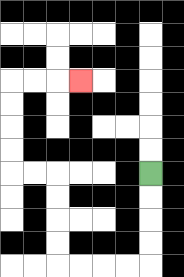{'start': '[6, 7]', 'end': '[3, 3]', 'path_directions': 'D,D,D,D,L,L,L,L,U,U,U,U,L,L,U,U,U,U,R,R,R', 'path_coordinates': '[[6, 7], [6, 8], [6, 9], [6, 10], [6, 11], [5, 11], [4, 11], [3, 11], [2, 11], [2, 10], [2, 9], [2, 8], [2, 7], [1, 7], [0, 7], [0, 6], [0, 5], [0, 4], [0, 3], [1, 3], [2, 3], [3, 3]]'}